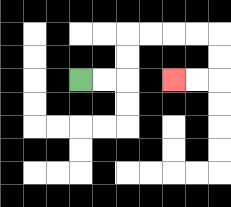{'start': '[3, 3]', 'end': '[7, 3]', 'path_directions': 'R,R,U,U,R,R,R,R,D,D,L,L', 'path_coordinates': '[[3, 3], [4, 3], [5, 3], [5, 2], [5, 1], [6, 1], [7, 1], [8, 1], [9, 1], [9, 2], [9, 3], [8, 3], [7, 3]]'}